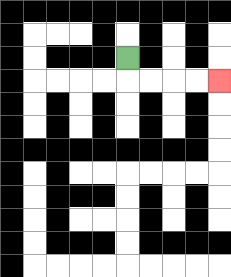{'start': '[5, 2]', 'end': '[9, 3]', 'path_directions': 'D,R,R,R,R', 'path_coordinates': '[[5, 2], [5, 3], [6, 3], [7, 3], [8, 3], [9, 3]]'}